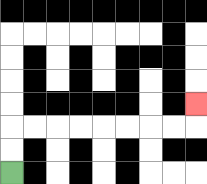{'start': '[0, 7]', 'end': '[8, 4]', 'path_directions': 'U,U,R,R,R,R,R,R,R,R,U', 'path_coordinates': '[[0, 7], [0, 6], [0, 5], [1, 5], [2, 5], [3, 5], [4, 5], [5, 5], [6, 5], [7, 5], [8, 5], [8, 4]]'}